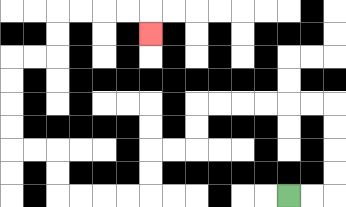{'start': '[12, 8]', 'end': '[6, 1]', 'path_directions': 'R,R,U,U,U,U,L,L,L,L,L,L,D,D,L,L,D,D,L,L,L,L,U,U,L,L,U,U,U,U,R,R,U,U,R,R,R,R,D', 'path_coordinates': '[[12, 8], [13, 8], [14, 8], [14, 7], [14, 6], [14, 5], [14, 4], [13, 4], [12, 4], [11, 4], [10, 4], [9, 4], [8, 4], [8, 5], [8, 6], [7, 6], [6, 6], [6, 7], [6, 8], [5, 8], [4, 8], [3, 8], [2, 8], [2, 7], [2, 6], [1, 6], [0, 6], [0, 5], [0, 4], [0, 3], [0, 2], [1, 2], [2, 2], [2, 1], [2, 0], [3, 0], [4, 0], [5, 0], [6, 0], [6, 1]]'}